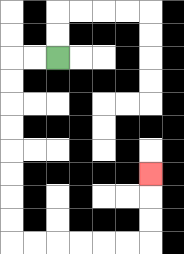{'start': '[2, 2]', 'end': '[6, 7]', 'path_directions': 'L,L,D,D,D,D,D,D,D,D,R,R,R,R,R,R,U,U,U', 'path_coordinates': '[[2, 2], [1, 2], [0, 2], [0, 3], [0, 4], [0, 5], [0, 6], [0, 7], [0, 8], [0, 9], [0, 10], [1, 10], [2, 10], [3, 10], [4, 10], [5, 10], [6, 10], [6, 9], [6, 8], [6, 7]]'}